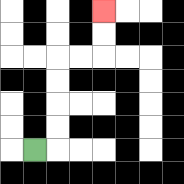{'start': '[1, 6]', 'end': '[4, 0]', 'path_directions': 'R,U,U,U,U,R,R,U,U', 'path_coordinates': '[[1, 6], [2, 6], [2, 5], [2, 4], [2, 3], [2, 2], [3, 2], [4, 2], [4, 1], [4, 0]]'}